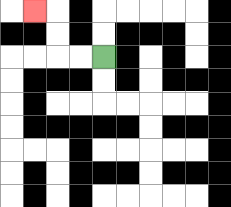{'start': '[4, 2]', 'end': '[1, 0]', 'path_directions': 'L,L,U,U,L', 'path_coordinates': '[[4, 2], [3, 2], [2, 2], [2, 1], [2, 0], [1, 0]]'}